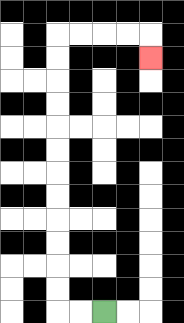{'start': '[4, 13]', 'end': '[6, 2]', 'path_directions': 'L,L,U,U,U,U,U,U,U,U,U,U,U,U,R,R,R,R,D', 'path_coordinates': '[[4, 13], [3, 13], [2, 13], [2, 12], [2, 11], [2, 10], [2, 9], [2, 8], [2, 7], [2, 6], [2, 5], [2, 4], [2, 3], [2, 2], [2, 1], [3, 1], [4, 1], [5, 1], [6, 1], [6, 2]]'}